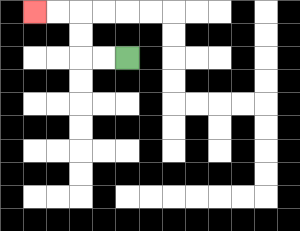{'start': '[5, 2]', 'end': '[1, 0]', 'path_directions': 'L,L,U,U,L,L', 'path_coordinates': '[[5, 2], [4, 2], [3, 2], [3, 1], [3, 0], [2, 0], [1, 0]]'}